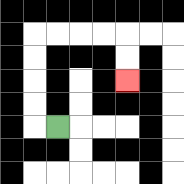{'start': '[2, 5]', 'end': '[5, 3]', 'path_directions': 'L,U,U,U,U,R,R,R,R,D,D', 'path_coordinates': '[[2, 5], [1, 5], [1, 4], [1, 3], [1, 2], [1, 1], [2, 1], [3, 1], [4, 1], [5, 1], [5, 2], [5, 3]]'}